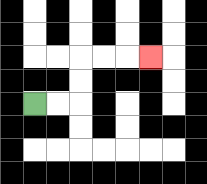{'start': '[1, 4]', 'end': '[6, 2]', 'path_directions': 'R,R,U,U,R,R,R', 'path_coordinates': '[[1, 4], [2, 4], [3, 4], [3, 3], [3, 2], [4, 2], [5, 2], [6, 2]]'}